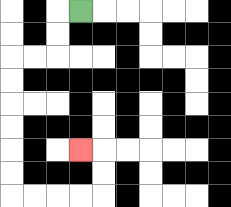{'start': '[3, 0]', 'end': '[3, 6]', 'path_directions': 'L,D,D,L,L,D,D,D,D,D,D,R,R,R,R,U,U,L', 'path_coordinates': '[[3, 0], [2, 0], [2, 1], [2, 2], [1, 2], [0, 2], [0, 3], [0, 4], [0, 5], [0, 6], [0, 7], [0, 8], [1, 8], [2, 8], [3, 8], [4, 8], [4, 7], [4, 6], [3, 6]]'}